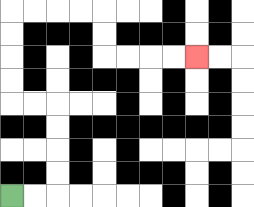{'start': '[0, 8]', 'end': '[8, 2]', 'path_directions': 'R,R,U,U,U,U,L,L,U,U,U,U,R,R,R,R,D,D,R,R,R,R', 'path_coordinates': '[[0, 8], [1, 8], [2, 8], [2, 7], [2, 6], [2, 5], [2, 4], [1, 4], [0, 4], [0, 3], [0, 2], [0, 1], [0, 0], [1, 0], [2, 0], [3, 0], [4, 0], [4, 1], [4, 2], [5, 2], [6, 2], [7, 2], [8, 2]]'}